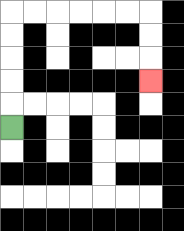{'start': '[0, 5]', 'end': '[6, 3]', 'path_directions': 'U,U,U,U,U,R,R,R,R,R,R,D,D,D', 'path_coordinates': '[[0, 5], [0, 4], [0, 3], [0, 2], [0, 1], [0, 0], [1, 0], [2, 0], [3, 0], [4, 0], [5, 0], [6, 0], [6, 1], [6, 2], [6, 3]]'}